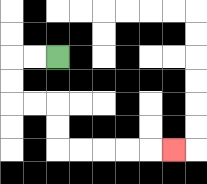{'start': '[2, 2]', 'end': '[7, 6]', 'path_directions': 'L,L,D,D,R,R,D,D,R,R,R,R,R', 'path_coordinates': '[[2, 2], [1, 2], [0, 2], [0, 3], [0, 4], [1, 4], [2, 4], [2, 5], [2, 6], [3, 6], [4, 6], [5, 6], [6, 6], [7, 6]]'}